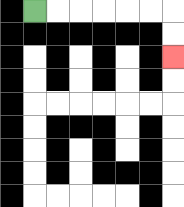{'start': '[1, 0]', 'end': '[7, 2]', 'path_directions': 'R,R,R,R,R,R,D,D', 'path_coordinates': '[[1, 0], [2, 0], [3, 0], [4, 0], [5, 0], [6, 0], [7, 0], [7, 1], [7, 2]]'}